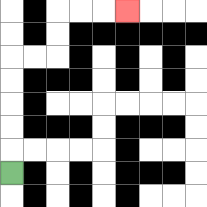{'start': '[0, 7]', 'end': '[5, 0]', 'path_directions': 'U,U,U,U,U,R,R,U,U,R,R,R', 'path_coordinates': '[[0, 7], [0, 6], [0, 5], [0, 4], [0, 3], [0, 2], [1, 2], [2, 2], [2, 1], [2, 0], [3, 0], [4, 0], [5, 0]]'}